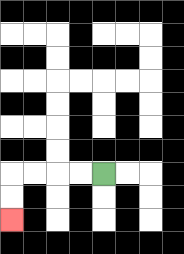{'start': '[4, 7]', 'end': '[0, 9]', 'path_directions': 'L,L,L,L,D,D', 'path_coordinates': '[[4, 7], [3, 7], [2, 7], [1, 7], [0, 7], [0, 8], [0, 9]]'}